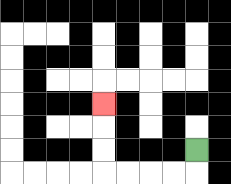{'start': '[8, 6]', 'end': '[4, 4]', 'path_directions': 'D,L,L,L,L,U,U,U', 'path_coordinates': '[[8, 6], [8, 7], [7, 7], [6, 7], [5, 7], [4, 7], [4, 6], [4, 5], [4, 4]]'}